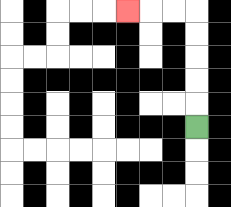{'start': '[8, 5]', 'end': '[5, 0]', 'path_directions': 'U,U,U,U,U,L,L,L', 'path_coordinates': '[[8, 5], [8, 4], [8, 3], [8, 2], [8, 1], [8, 0], [7, 0], [6, 0], [5, 0]]'}